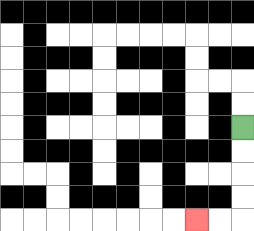{'start': '[10, 5]', 'end': '[8, 9]', 'path_directions': 'D,D,D,D,L,L', 'path_coordinates': '[[10, 5], [10, 6], [10, 7], [10, 8], [10, 9], [9, 9], [8, 9]]'}